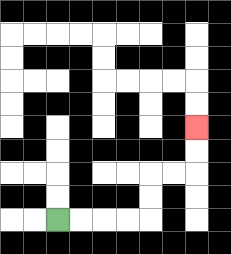{'start': '[2, 9]', 'end': '[8, 5]', 'path_directions': 'R,R,R,R,U,U,R,R,U,U', 'path_coordinates': '[[2, 9], [3, 9], [4, 9], [5, 9], [6, 9], [6, 8], [6, 7], [7, 7], [8, 7], [8, 6], [8, 5]]'}